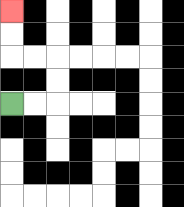{'start': '[0, 4]', 'end': '[0, 0]', 'path_directions': 'R,R,U,U,L,L,U,U', 'path_coordinates': '[[0, 4], [1, 4], [2, 4], [2, 3], [2, 2], [1, 2], [0, 2], [0, 1], [0, 0]]'}